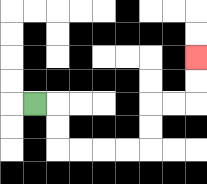{'start': '[1, 4]', 'end': '[8, 2]', 'path_directions': 'R,D,D,R,R,R,R,U,U,R,R,U,U', 'path_coordinates': '[[1, 4], [2, 4], [2, 5], [2, 6], [3, 6], [4, 6], [5, 6], [6, 6], [6, 5], [6, 4], [7, 4], [8, 4], [8, 3], [8, 2]]'}